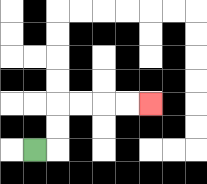{'start': '[1, 6]', 'end': '[6, 4]', 'path_directions': 'R,U,U,R,R,R,R', 'path_coordinates': '[[1, 6], [2, 6], [2, 5], [2, 4], [3, 4], [4, 4], [5, 4], [6, 4]]'}